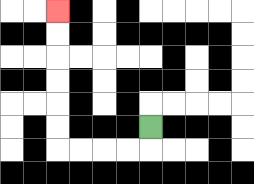{'start': '[6, 5]', 'end': '[2, 0]', 'path_directions': 'D,L,L,L,L,U,U,U,U,U,U', 'path_coordinates': '[[6, 5], [6, 6], [5, 6], [4, 6], [3, 6], [2, 6], [2, 5], [2, 4], [2, 3], [2, 2], [2, 1], [2, 0]]'}